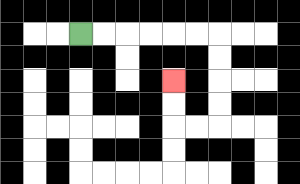{'start': '[3, 1]', 'end': '[7, 3]', 'path_directions': 'R,R,R,R,R,R,D,D,D,D,L,L,U,U', 'path_coordinates': '[[3, 1], [4, 1], [5, 1], [6, 1], [7, 1], [8, 1], [9, 1], [9, 2], [9, 3], [9, 4], [9, 5], [8, 5], [7, 5], [7, 4], [7, 3]]'}